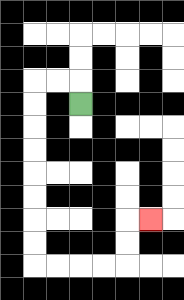{'start': '[3, 4]', 'end': '[6, 9]', 'path_directions': 'U,L,L,D,D,D,D,D,D,D,D,R,R,R,R,U,U,R', 'path_coordinates': '[[3, 4], [3, 3], [2, 3], [1, 3], [1, 4], [1, 5], [1, 6], [1, 7], [1, 8], [1, 9], [1, 10], [1, 11], [2, 11], [3, 11], [4, 11], [5, 11], [5, 10], [5, 9], [6, 9]]'}